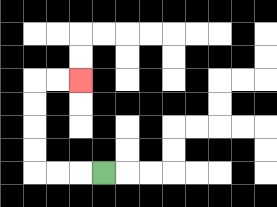{'start': '[4, 7]', 'end': '[3, 3]', 'path_directions': 'L,L,L,U,U,U,U,R,R', 'path_coordinates': '[[4, 7], [3, 7], [2, 7], [1, 7], [1, 6], [1, 5], [1, 4], [1, 3], [2, 3], [3, 3]]'}